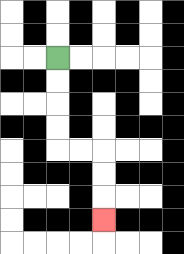{'start': '[2, 2]', 'end': '[4, 9]', 'path_directions': 'D,D,D,D,R,R,D,D,D', 'path_coordinates': '[[2, 2], [2, 3], [2, 4], [2, 5], [2, 6], [3, 6], [4, 6], [4, 7], [4, 8], [4, 9]]'}